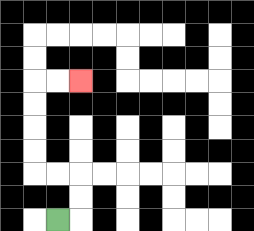{'start': '[2, 9]', 'end': '[3, 3]', 'path_directions': 'R,U,U,L,L,U,U,U,U,R,R', 'path_coordinates': '[[2, 9], [3, 9], [3, 8], [3, 7], [2, 7], [1, 7], [1, 6], [1, 5], [1, 4], [1, 3], [2, 3], [3, 3]]'}